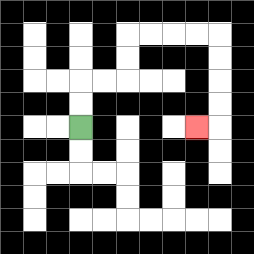{'start': '[3, 5]', 'end': '[8, 5]', 'path_directions': 'U,U,R,R,U,U,R,R,R,R,D,D,D,D,L', 'path_coordinates': '[[3, 5], [3, 4], [3, 3], [4, 3], [5, 3], [5, 2], [5, 1], [6, 1], [7, 1], [8, 1], [9, 1], [9, 2], [9, 3], [9, 4], [9, 5], [8, 5]]'}